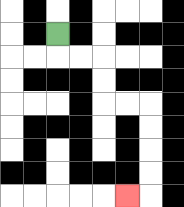{'start': '[2, 1]', 'end': '[5, 8]', 'path_directions': 'D,R,R,D,D,R,R,D,D,D,D,L', 'path_coordinates': '[[2, 1], [2, 2], [3, 2], [4, 2], [4, 3], [4, 4], [5, 4], [6, 4], [6, 5], [6, 6], [6, 7], [6, 8], [5, 8]]'}